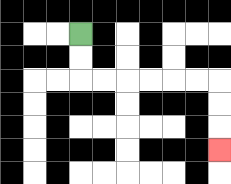{'start': '[3, 1]', 'end': '[9, 6]', 'path_directions': 'D,D,R,R,R,R,R,R,D,D,D', 'path_coordinates': '[[3, 1], [3, 2], [3, 3], [4, 3], [5, 3], [6, 3], [7, 3], [8, 3], [9, 3], [9, 4], [9, 5], [9, 6]]'}